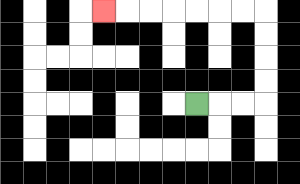{'start': '[8, 4]', 'end': '[4, 0]', 'path_directions': 'R,R,R,U,U,U,U,L,L,L,L,L,L,L', 'path_coordinates': '[[8, 4], [9, 4], [10, 4], [11, 4], [11, 3], [11, 2], [11, 1], [11, 0], [10, 0], [9, 0], [8, 0], [7, 0], [6, 0], [5, 0], [4, 0]]'}